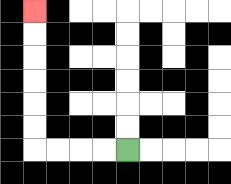{'start': '[5, 6]', 'end': '[1, 0]', 'path_directions': 'L,L,L,L,U,U,U,U,U,U', 'path_coordinates': '[[5, 6], [4, 6], [3, 6], [2, 6], [1, 6], [1, 5], [1, 4], [1, 3], [1, 2], [1, 1], [1, 0]]'}